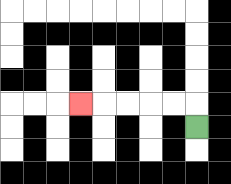{'start': '[8, 5]', 'end': '[3, 4]', 'path_directions': 'U,L,L,L,L,L', 'path_coordinates': '[[8, 5], [8, 4], [7, 4], [6, 4], [5, 4], [4, 4], [3, 4]]'}